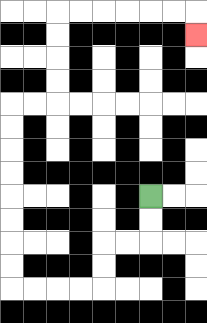{'start': '[6, 8]', 'end': '[8, 1]', 'path_directions': 'D,D,L,L,D,D,L,L,L,L,U,U,U,U,U,U,U,U,R,R,U,U,U,U,R,R,R,R,R,R,D', 'path_coordinates': '[[6, 8], [6, 9], [6, 10], [5, 10], [4, 10], [4, 11], [4, 12], [3, 12], [2, 12], [1, 12], [0, 12], [0, 11], [0, 10], [0, 9], [0, 8], [0, 7], [0, 6], [0, 5], [0, 4], [1, 4], [2, 4], [2, 3], [2, 2], [2, 1], [2, 0], [3, 0], [4, 0], [5, 0], [6, 0], [7, 0], [8, 0], [8, 1]]'}